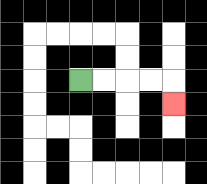{'start': '[3, 3]', 'end': '[7, 4]', 'path_directions': 'R,R,R,R,D', 'path_coordinates': '[[3, 3], [4, 3], [5, 3], [6, 3], [7, 3], [7, 4]]'}